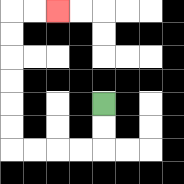{'start': '[4, 4]', 'end': '[2, 0]', 'path_directions': 'D,D,L,L,L,L,U,U,U,U,U,U,R,R', 'path_coordinates': '[[4, 4], [4, 5], [4, 6], [3, 6], [2, 6], [1, 6], [0, 6], [0, 5], [0, 4], [0, 3], [0, 2], [0, 1], [0, 0], [1, 0], [2, 0]]'}